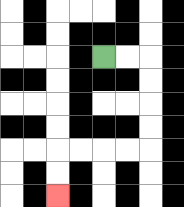{'start': '[4, 2]', 'end': '[2, 8]', 'path_directions': 'R,R,D,D,D,D,L,L,L,L,D,D', 'path_coordinates': '[[4, 2], [5, 2], [6, 2], [6, 3], [6, 4], [6, 5], [6, 6], [5, 6], [4, 6], [3, 6], [2, 6], [2, 7], [2, 8]]'}